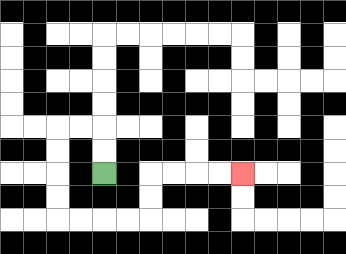{'start': '[4, 7]', 'end': '[10, 7]', 'path_directions': 'U,U,L,L,D,D,D,D,R,R,R,R,U,U,R,R,R,R', 'path_coordinates': '[[4, 7], [4, 6], [4, 5], [3, 5], [2, 5], [2, 6], [2, 7], [2, 8], [2, 9], [3, 9], [4, 9], [5, 9], [6, 9], [6, 8], [6, 7], [7, 7], [8, 7], [9, 7], [10, 7]]'}